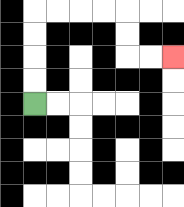{'start': '[1, 4]', 'end': '[7, 2]', 'path_directions': 'U,U,U,U,R,R,R,R,D,D,R,R', 'path_coordinates': '[[1, 4], [1, 3], [1, 2], [1, 1], [1, 0], [2, 0], [3, 0], [4, 0], [5, 0], [5, 1], [5, 2], [6, 2], [7, 2]]'}